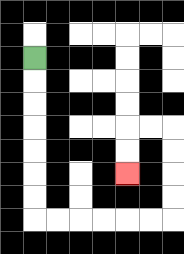{'start': '[1, 2]', 'end': '[5, 7]', 'path_directions': 'D,D,D,D,D,D,D,R,R,R,R,R,R,U,U,U,U,L,L,D,D', 'path_coordinates': '[[1, 2], [1, 3], [1, 4], [1, 5], [1, 6], [1, 7], [1, 8], [1, 9], [2, 9], [3, 9], [4, 9], [5, 9], [6, 9], [7, 9], [7, 8], [7, 7], [7, 6], [7, 5], [6, 5], [5, 5], [5, 6], [5, 7]]'}